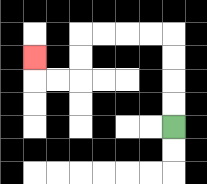{'start': '[7, 5]', 'end': '[1, 2]', 'path_directions': 'U,U,U,U,L,L,L,L,D,D,L,L,U', 'path_coordinates': '[[7, 5], [7, 4], [7, 3], [7, 2], [7, 1], [6, 1], [5, 1], [4, 1], [3, 1], [3, 2], [3, 3], [2, 3], [1, 3], [1, 2]]'}